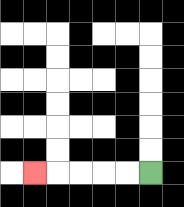{'start': '[6, 7]', 'end': '[1, 7]', 'path_directions': 'L,L,L,L,L', 'path_coordinates': '[[6, 7], [5, 7], [4, 7], [3, 7], [2, 7], [1, 7]]'}